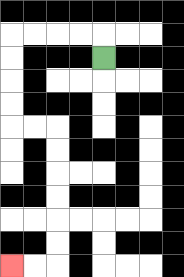{'start': '[4, 2]', 'end': '[0, 11]', 'path_directions': 'U,L,L,L,L,D,D,D,D,R,R,D,D,D,D,D,D,L,L', 'path_coordinates': '[[4, 2], [4, 1], [3, 1], [2, 1], [1, 1], [0, 1], [0, 2], [0, 3], [0, 4], [0, 5], [1, 5], [2, 5], [2, 6], [2, 7], [2, 8], [2, 9], [2, 10], [2, 11], [1, 11], [0, 11]]'}